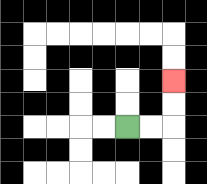{'start': '[5, 5]', 'end': '[7, 3]', 'path_directions': 'R,R,U,U', 'path_coordinates': '[[5, 5], [6, 5], [7, 5], [7, 4], [7, 3]]'}